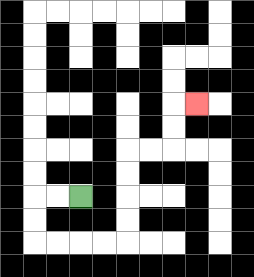{'start': '[3, 8]', 'end': '[8, 4]', 'path_directions': 'L,L,D,D,R,R,R,R,U,U,U,U,R,R,U,U,R', 'path_coordinates': '[[3, 8], [2, 8], [1, 8], [1, 9], [1, 10], [2, 10], [3, 10], [4, 10], [5, 10], [5, 9], [5, 8], [5, 7], [5, 6], [6, 6], [7, 6], [7, 5], [7, 4], [8, 4]]'}